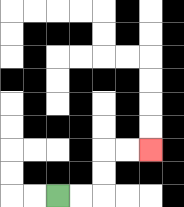{'start': '[2, 8]', 'end': '[6, 6]', 'path_directions': 'R,R,U,U,R,R', 'path_coordinates': '[[2, 8], [3, 8], [4, 8], [4, 7], [4, 6], [5, 6], [6, 6]]'}